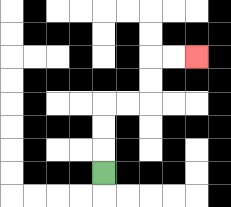{'start': '[4, 7]', 'end': '[8, 2]', 'path_directions': 'U,U,U,R,R,U,U,R,R', 'path_coordinates': '[[4, 7], [4, 6], [4, 5], [4, 4], [5, 4], [6, 4], [6, 3], [6, 2], [7, 2], [8, 2]]'}